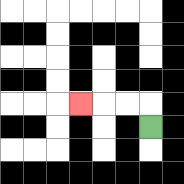{'start': '[6, 5]', 'end': '[3, 4]', 'path_directions': 'U,L,L,L', 'path_coordinates': '[[6, 5], [6, 4], [5, 4], [4, 4], [3, 4]]'}